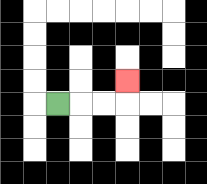{'start': '[2, 4]', 'end': '[5, 3]', 'path_directions': 'R,R,R,U', 'path_coordinates': '[[2, 4], [3, 4], [4, 4], [5, 4], [5, 3]]'}